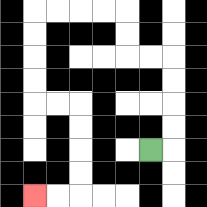{'start': '[6, 6]', 'end': '[1, 8]', 'path_directions': 'R,U,U,U,U,L,L,U,U,L,L,L,L,D,D,D,D,R,R,D,D,D,D,L,L', 'path_coordinates': '[[6, 6], [7, 6], [7, 5], [7, 4], [7, 3], [7, 2], [6, 2], [5, 2], [5, 1], [5, 0], [4, 0], [3, 0], [2, 0], [1, 0], [1, 1], [1, 2], [1, 3], [1, 4], [2, 4], [3, 4], [3, 5], [3, 6], [3, 7], [3, 8], [2, 8], [1, 8]]'}